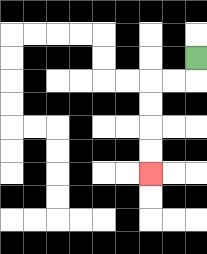{'start': '[8, 2]', 'end': '[6, 7]', 'path_directions': 'D,L,L,D,D,D,D', 'path_coordinates': '[[8, 2], [8, 3], [7, 3], [6, 3], [6, 4], [6, 5], [6, 6], [6, 7]]'}